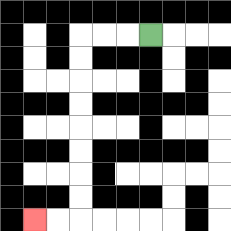{'start': '[6, 1]', 'end': '[1, 9]', 'path_directions': 'L,L,L,D,D,D,D,D,D,D,D,L,L', 'path_coordinates': '[[6, 1], [5, 1], [4, 1], [3, 1], [3, 2], [3, 3], [3, 4], [3, 5], [3, 6], [3, 7], [3, 8], [3, 9], [2, 9], [1, 9]]'}